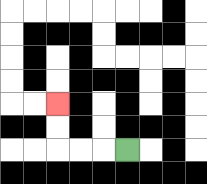{'start': '[5, 6]', 'end': '[2, 4]', 'path_directions': 'L,L,L,U,U', 'path_coordinates': '[[5, 6], [4, 6], [3, 6], [2, 6], [2, 5], [2, 4]]'}